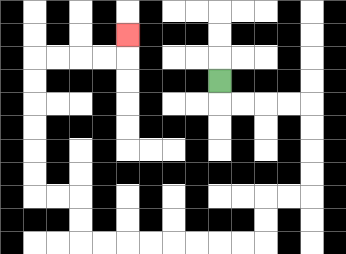{'start': '[9, 3]', 'end': '[5, 1]', 'path_directions': 'D,R,R,R,R,D,D,D,D,L,L,D,D,L,L,L,L,L,L,L,L,U,U,L,L,U,U,U,U,U,U,R,R,R,R,U', 'path_coordinates': '[[9, 3], [9, 4], [10, 4], [11, 4], [12, 4], [13, 4], [13, 5], [13, 6], [13, 7], [13, 8], [12, 8], [11, 8], [11, 9], [11, 10], [10, 10], [9, 10], [8, 10], [7, 10], [6, 10], [5, 10], [4, 10], [3, 10], [3, 9], [3, 8], [2, 8], [1, 8], [1, 7], [1, 6], [1, 5], [1, 4], [1, 3], [1, 2], [2, 2], [3, 2], [4, 2], [5, 2], [5, 1]]'}